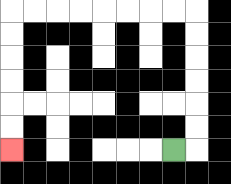{'start': '[7, 6]', 'end': '[0, 6]', 'path_directions': 'R,U,U,U,U,U,U,L,L,L,L,L,L,L,L,D,D,D,D,D,D', 'path_coordinates': '[[7, 6], [8, 6], [8, 5], [8, 4], [8, 3], [8, 2], [8, 1], [8, 0], [7, 0], [6, 0], [5, 0], [4, 0], [3, 0], [2, 0], [1, 0], [0, 0], [0, 1], [0, 2], [0, 3], [0, 4], [0, 5], [0, 6]]'}